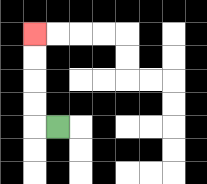{'start': '[2, 5]', 'end': '[1, 1]', 'path_directions': 'L,U,U,U,U', 'path_coordinates': '[[2, 5], [1, 5], [1, 4], [1, 3], [1, 2], [1, 1]]'}